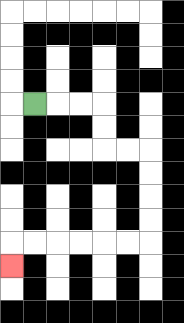{'start': '[1, 4]', 'end': '[0, 11]', 'path_directions': 'R,R,R,D,D,R,R,D,D,D,D,L,L,L,L,L,L,D', 'path_coordinates': '[[1, 4], [2, 4], [3, 4], [4, 4], [4, 5], [4, 6], [5, 6], [6, 6], [6, 7], [6, 8], [6, 9], [6, 10], [5, 10], [4, 10], [3, 10], [2, 10], [1, 10], [0, 10], [0, 11]]'}